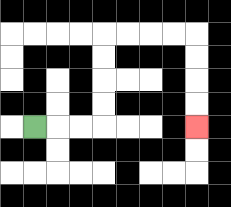{'start': '[1, 5]', 'end': '[8, 5]', 'path_directions': 'R,R,R,U,U,U,U,R,R,R,R,D,D,D,D', 'path_coordinates': '[[1, 5], [2, 5], [3, 5], [4, 5], [4, 4], [4, 3], [4, 2], [4, 1], [5, 1], [6, 1], [7, 1], [8, 1], [8, 2], [8, 3], [8, 4], [8, 5]]'}